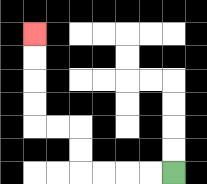{'start': '[7, 7]', 'end': '[1, 1]', 'path_directions': 'L,L,L,L,U,U,L,L,U,U,U,U', 'path_coordinates': '[[7, 7], [6, 7], [5, 7], [4, 7], [3, 7], [3, 6], [3, 5], [2, 5], [1, 5], [1, 4], [1, 3], [1, 2], [1, 1]]'}